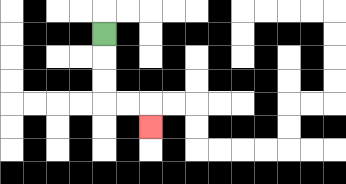{'start': '[4, 1]', 'end': '[6, 5]', 'path_directions': 'D,D,D,R,R,D', 'path_coordinates': '[[4, 1], [4, 2], [4, 3], [4, 4], [5, 4], [6, 4], [6, 5]]'}